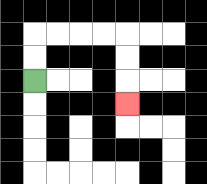{'start': '[1, 3]', 'end': '[5, 4]', 'path_directions': 'U,U,R,R,R,R,D,D,D', 'path_coordinates': '[[1, 3], [1, 2], [1, 1], [2, 1], [3, 1], [4, 1], [5, 1], [5, 2], [5, 3], [5, 4]]'}